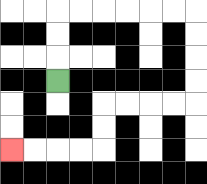{'start': '[2, 3]', 'end': '[0, 6]', 'path_directions': 'U,U,U,R,R,R,R,R,R,D,D,D,D,L,L,L,L,D,D,L,L,L,L', 'path_coordinates': '[[2, 3], [2, 2], [2, 1], [2, 0], [3, 0], [4, 0], [5, 0], [6, 0], [7, 0], [8, 0], [8, 1], [8, 2], [8, 3], [8, 4], [7, 4], [6, 4], [5, 4], [4, 4], [4, 5], [4, 6], [3, 6], [2, 6], [1, 6], [0, 6]]'}